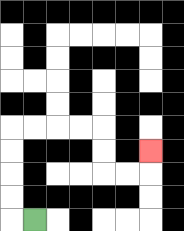{'start': '[1, 9]', 'end': '[6, 6]', 'path_directions': 'L,U,U,U,U,R,R,R,R,D,D,R,R,U', 'path_coordinates': '[[1, 9], [0, 9], [0, 8], [0, 7], [0, 6], [0, 5], [1, 5], [2, 5], [3, 5], [4, 5], [4, 6], [4, 7], [5, 7], [6, 7], [6, 6]]'}